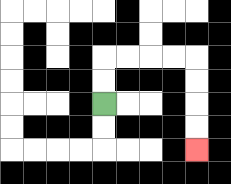{'start': '[4, 4]', 'end': '[8, 6]', 'path_directions': 'U,U,R,R,R,R,D,D,D,D', 'path_coordinates': '[[4, 4], [4, 3], [4, 2], [5, 2], [6, 2], [7, 2], [8, 2], [8, 3], [8, 4], [8, 5], [8, 6]]'}